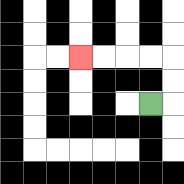{'start': '[6, 4]', 'end': '[3, 2]', 'path_directions': 'R,U,U,L,L,L,L', 'path_coordinates': '[[6, 4], [7, 4], [7, 3], [7, 2], [6, 2], [5, 2], [4, 2], [3, 2]]'}